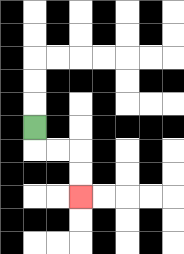{'start': '[1, 5]', 'end': '[3, 8]', 'path_directions': 'D,R,R,D,D', 'path_coordinates': '[[1, 5], [1, 6], [2, 6], [3, 6], [3, 7], [3, 8]]'}